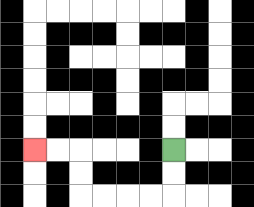{'start': '[7, 6]', 'end': '[1, 6]', 'path_directions': 'D,D,L,L,L,L,U,U,L,L', 'path_coordinates': '[[7, 6], [7, 7], [7, 8], [6, 8], [5, 8], [4, 8], [3, 8], [3, 7], [3, 6], [2, 6], [1, 6]]'}